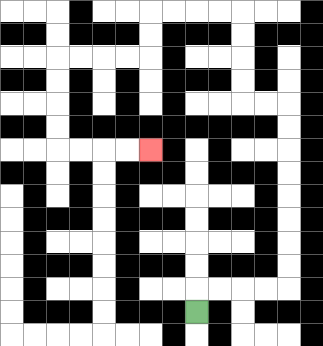{'start': '[8, 13]', 'end': '[6, 6]', 'path_directions': 'U,R,R,R,R,U,U,U,U,U,U,U,U,L,L,U,U,U,U,L,L,L,L,D,D,L,L,L,L,D,D,D,D,R,R,R,R', 'path_coordinates': '[[8, 13], [8, 12], [9, 12], [10, 12], [11, 12], [12, 12], [12, 11], [12, 10], [12, 9], [12, 8], [12, 7], [12, 6], [12, 5], [12, 4], [11, 4], [10, 4], [10, 3], [10, 2], [10, 1], [10, 0], [9, 0], [8, 0], [7, 0], [6, 0], [6, 1], [6, 2], [5, 2], [4, 2], [3, 2], [2, 2], [2, 3], [2, 4], [2, 5], [2, 6], [3, 6], [4, 6], [5, 6], [6, 6]]'}